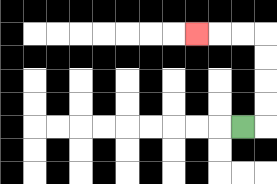{'start': '[10, 5]', 'end': '[8, 1]', 'path_directions': 'R,U,U,U,U,L,L,L', 'path_coordinates': '[[10, 5], [11, 5], [11, 4], [11, 3], [11, 2], [11, 1], [10, 1], [9, 1], [8, 1]]'}